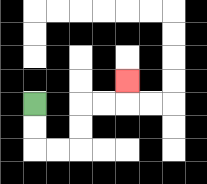{'start': '[1, 4]', 'end': '[5, 3]', 'path_directions': 'D,D,R,R,U,U,R,R,U', 'path_coordinates': '[[1, 4], [1, 5], [1, 6], [2, 6], [3, 6], [3, 5], [3, 4], [4, 4], [5, 4], [5, 3]]'}